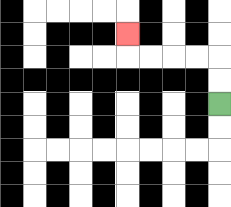{'start': '[9, 4]', 'end': '[5, 1]', 'path_directions': 'U,U,L,L,L,L,U', 'path_coordinates': '[[9, 4], [9, 3], [9, 2], [8, 2], [7, 2], [6, 2], [5, 2], [5, 1]]'}